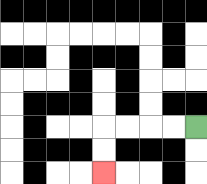{'start': '[8, 5]', 'end': '[4, 7]', 'path_directions': 'L,L,L,L,D,D', 'path_coordinates': '[[8, 5], [7, 5], [6, 5], [5, 5], [4, 5], [4, 6], [4, 7]]'}